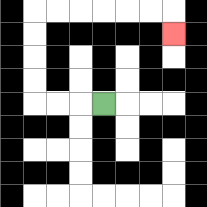{'start': '[4, 4]', 'end': '[7, 1]', 'path_directions': 'L,L,L,U,U,U,U,R,R,R,R,R,R,D', 'path_coordinates': '[[4, 4], [3, 4], [2, 4], [1, 4], [1, 3], [1, 2], [1, 1], [1, 0], [2, 0], [3, 0], [4, 0], [5, 0], [6, 0], [7, 0], [7, 1]]'}